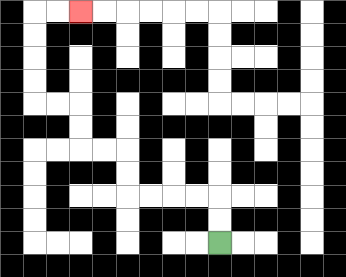{'start': '[9, 10]', 'end': '[3, 0]', 'path_directions': 'U,U,L,L,L,L,U,U,L,L,U,U,L,L,U,U,U,U,R,R', 'path_coordinates': '[[9, 10], [9, 9], [9, 8], [8, 8], [7, 8], [6, 8], [5, 8], [5, 7], [5, 6], [4, 6], [3, 6], [3, 5], [3, 4], [2, 4], [1, 4], [1, 3], [1, 2], [1, 1], [1, 0], [2, 0], [3, 0]]'}